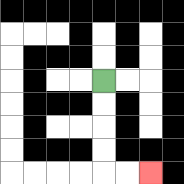{'start': '[4, 3]', 'end': '[6, 7]', 'path_directions': 'D,D,D,D,R,R', 'path_coordinates': '[[4, 3], [4, 4], [4, 5], [4, 6], [4, 7], [5, 7], [6, 7]]'}